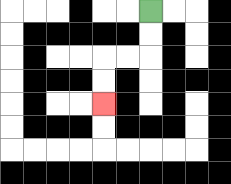{'start': '[6, 0]', 'end': '[4, 4]', 'path_directions': 'D,D,L,L,D,D', 'path_coordinates': '[[6, 0], [6, 1], [6, 2], [5, 2], [4, 2], [4, 3], [4, 4]]'}